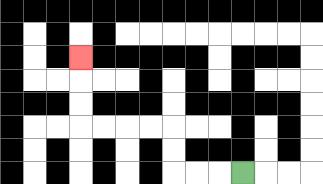{'start': '[10, 7]', 'end': '[3, 2]', 'path_directions': 'L,L,L,U,U,L,L,L,L,U,U,U', 'path_coordinates': '[[10, 7], [9, 7], [8, 7], [7, 7], [7, 6], [7, 5], [6, 5], [5, 5], [4, 5], [3, 5], [3, 4], [3, 3], [3, 2]]'}